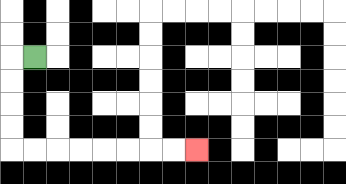{'start': '[1, 2]', 'end': '[8, 6]', 'path_directions': 'L,D,D,D,D,R,R,R,R,R,R,R,R', 'path_coordinates': '[[1, 2], [0, 2], [0, 3], [0, 4], [0, 5], [0, 6], [1, 6], [2, 6], [3, 6], [4, 6], [5, 6], [6, 6], [7, 6], [8, 6]]'}